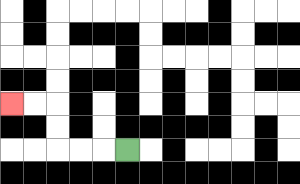{'start': '[5, 6]', 'end': '[0, 4]', 'path_directions': 'L,L,L,U,U,L,L', 'path_coordinates': '[[5, 6], [4, 6], [3, 6], [2, 6], [2, 5], [2, 4], [1, 4], [0, 4]]'}